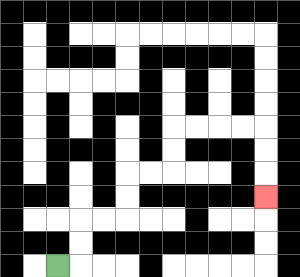{'start': '[2, 11]', 'end': '[11, 8]', 'path_directions': 'R,U,U,R,R,U,U,R,R,U,U,R,R,R,R,D,D,D', 'path_coordinates': '[[2, 11], [3, 11], [3, 10], [3, 9], [4, 9], [5, 9], [5, 8], [5, 7], [6, 7], [7, 7], [7, 6], [7, 5], [8, 5], [9, 5], [10, 5], [11, 5], [11, 6], [11, 7], [11, 8]]'}